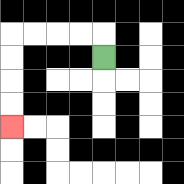{'start': '[4, 2]', 'end': '[0, 5]', 'path_directions': 'U,L,L,L,L,D,D,D,D', 'path_coordinates': '[[4, 2], [4, 1], [3, 1], [2, 1], [1, 1], [0, 1], [0, 2], [0, 3], [0, 4], [0, 5]]'}